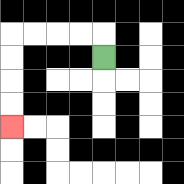{'start': '[4, 2]', 'end': '[0, 5]', 'path_directions': 'U,L,L,L,L,D,D,D,D', 'path_coordinates': '[[4, 2], [4, 1], [3, 1], [2, 1], [1, 1], [0, 1], [0, 2], [0, 3], [0, 4], [0, 5]]'}